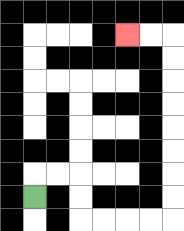{'start': '[1, 8]', 'end': '[5, 1]', 'path_directions': 'U,R,R,D,D,R,R,R,R,U,U,U,U,U,U,U,U,L,L', 'path_coordinates': '[[1, 8], [1, 7], [2, 7], [3, 7], [3, 8], [3, 9], [4, 9], [5, 9], [6, 9], [7, 9], [7, 8], [7, 7], [7, 6], [7, 5], [7, 4], [7, 3], [7, 2], [7, 1], [6, 1], [5, 1]]'}